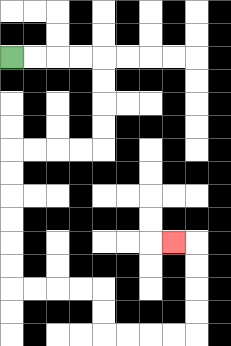{'start': '[0, 2]', 'end': '[7, 10]', 'path_directions': 'R,R,R,R,D,D,D,D,L,L,L,L,D,D,D,D,D,D,R,R,R,R,D,D,R,R,R,R,U,U,U,U,L', 'path_coordinates': '[[0, 2], [1, 2], [2, 2], [3, 2], [4, 2], [4, 3], [4, 4], [4, 5], [4, 6], [3, 6], [2, 6], [1, 6], [0, 6], [0, 7], [0, 8], [0, 9], [0, 10], [0, 11], [0, 12], [1, 12], [2, 12], [3, 12], [4, 12], [4, 13], [4, 14], [5, 14], [6, 14], [7, 14], [8, 14], [8, 13], [8, 12], [8, 11], [8, 10], [7, 10]]'}